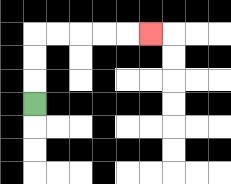{'start': '[1, 4]', 'end': '[6, 1]', 'path_directions': 'U,U,U,R,R,R,R,R', 'path_coordinates': '[[1, 4], [1, 3], [1, 2], [1, 1], [2, 1], [3, 1], [4, 1], [5, 1], [6, 1]]'}